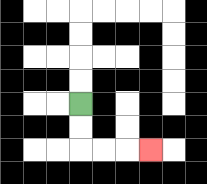{'start': '[3, 4]', 'end': '[6, 6]', 'path_directions': 'D,D,R,R,R', 'path_coordinates': '[[3, 4], [3, 5], [3, 6], [4, 6], [5, 6], [6, 6]]'}